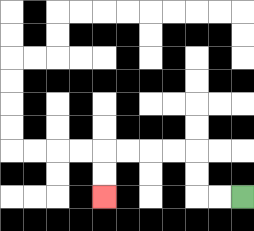{'start': '[10, 8]', 'end': '[4, 8]', 'path_directions': 'L,L,U,U,L,L,L,L,D,D', 'path_coordinates': '[[10, 8], [9, 8], [8, 8], [8, 7], [8, 6], [7, 6], [6, 6], [5, 6], [4, 6], [4, 7], [4, 8]]'}